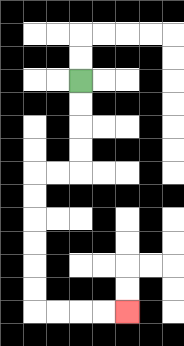{'start': '[3, 3]', 'end': '[5, 13]', 'path_directions': 'D,D,D,D,L,L,D,D,D,D,D,D,R,R,R,R', 'path_coordinates': '[[3, 3], [3, 4], [3, 5], [3, 6], [3, 7], [2, 7], [1, 7], [1, 8], [1, 9], [1, 10], [1, 11], [1, 12], [1, 13], [2, 13], [3, 13], [4, 13], [5, 13]]'}